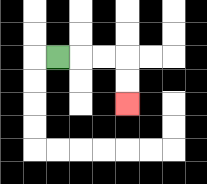{'start': '[2, 2]', 'end': '[5, 4]', 'path_directions': 'R,R,R,D,D', 'path_coordinates': '[[2, 2], [3, 2], [4, 2], [5, 2], [5, 3], [5, 4]]'}